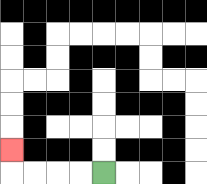{'start': '[4, 7]', 'end': '[0, 6]', 'path_directions': 'L,L,L,L,U', 'path_coordinates': '[[4, 7], [3, 7], [2, 7], [1, 7], [0, 7], [0, 6]]'}